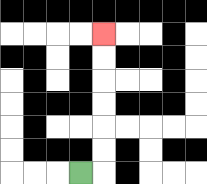{'start': '[3, 7]', 'end': '[4, 1]', 'path_directions': 'R,U,U,U,U,U,U', 'path_coordinates': '[[3, 7], [4, 7], [4, 6], [4, 5], [4, 4], [4, 3], [4, 2], [4, 1]]'}